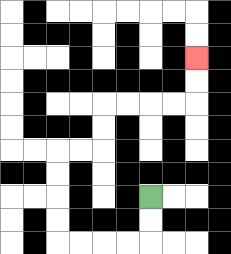{'start': '[6, 8]', 'end': '[8, 2]', 'path_directions': 'D,D,L,L,L,L,U,U,U,U,R,R,U,U,R,R,R,R,U,U', 'path_coordinates': '[[6, 8], [6, 9], [6, 10], [5, 10], [4, 10], [3, 10], [2, 10], [2, 9], [2, 8], [2, 7], [2, 6], [3, 6], [4, 6], [4, 5], [4, 4], [5, 4], [6, 4], [7, 4], [8, 4], [8, 3], [8, 2]]'}